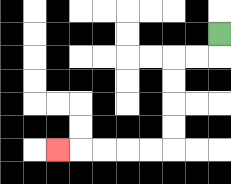{'start': '[9, 1]', 'end': '[2, 6]', 'path_directions': 'D,L,L,D,D,D,D,L,L,L,L,L', 'path_coordinates': '[[9, 1], [9, 2], [8, 2], [7, 2], [7, 3], [7, 4], [7, 5], [7, 6], [6, 6], [5, 6], [4, 6], [3, 6], [2, 6]]'}